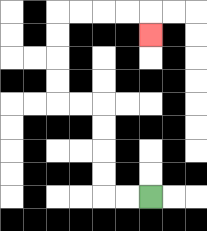{'start': '[6, 8]', 'end': '[6, 1]', 'path_directions': 'L,L,U,U,U,U,L,L,U,U,U,U,R,R,R,R,D', 'path_coordinates': '[[6, 8], [5, 8], [4, 8], [4, 7], [4, 6], [4, 5], [4, 4], [3, 4], [2, 4], [2, 3], [2, 2], [2, 1], [2, 0], [3, 0], [4, 0], [5, 0], [6, 0], [6, 1]]'}